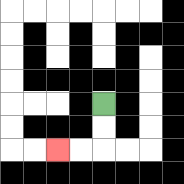{'start': '[4, 4]', 'end': '[2, 6]', 'path_directions': 'D,D,L,L', 'path_coordinates': '[[4, 4], [4, 5], [4, 6], [3, 6], [2, 6]]'}